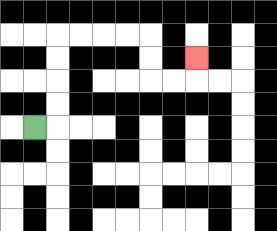{'start': '[1, 5]', 'end': '[8, 2]', 'path_directions': 'R,U,U,U,U,R,R,R,R,D,D,R,R,U', 'path_coordinates': '[[1, 5], [2, 5], [2, 4], [2, 3], [2, 2], [2, 1], [3, 1], [4, 1], [5, 1], [6, 1], [6, 2], [6, 3], [7, 3], [8, 3], [8, 2]]'}